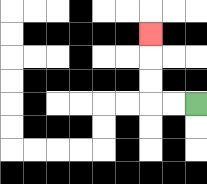{'start': '[8, 4]', 'end': '[6, 1]', 'path_directions': 'L,L,U,U,U', 'path_coordinates': '[[8, 4], [7, 4], [6, 4], [6, 3], [6, 2], [6, 1]]'}